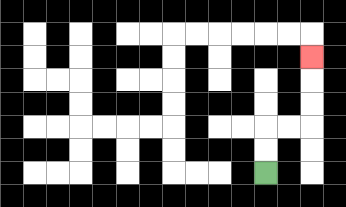{'start': '[11, 7]', 'end': '[13, 2]', 'path_directions': 'U,U,R,R,U,U,U', 'path_coordinates': '[[11, 7], [11, 6], [11, 5], [12, 5], [13, 5], [13, 4], [13, 3], [13, 2]]'}